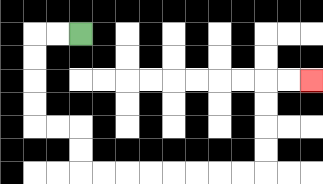{'start': '[3, 1]', 'end': '[13, 3]', 'path_directions': 'L,L,D,D,D,D,R,R,D,D,R,R,R,R,R,R,R,R,U,U,U,U,R,R', 'path_coordinates': '[[3, 1], [2, 1], [1, 1], [1, 2], [1, 3], [1, 4], [1, 5], [2, 5], [3, 5], [3, 6], [3, 7], [4, 7], [5, 7], [6, 7], [7, 7], [8, 7], [9, 7], [10, 7], [11, 7], [11, 6], [11, 5], [11, 4], [11, 3], [12, 3], [13, 3]]'}